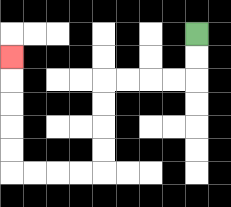{'start': '[8, 1]', 'end': '[0, 2]', 'path_directions': 'D,D,L,L,L,L,D,D,D,D,L,L,L,L,U,U,U,U,U', 'path_coordinates': '[[8, 1], [8, 2], [8, 3], [7, 3], [6, 3], [5, 3], [4, 3], [4, 4], [4, 5], [4, 6], [4, 7], [3, 7], [2, 7], [1, 7], [0, 7], [0, 6], [0, 5], [0, 4], [0, 3], [0, 2]]'}